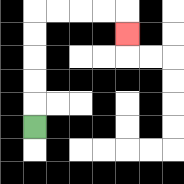{'start': '[1, 5]', 'end': '[5, 1]', 'path_directions': 'U,U,U,U,U,R,R,R,R,D', 'path_coordinates': '[[1, 5], [1, 4], [1, 3], [1, 2], [1, 1], [1, 0], [2, 0], [3, 0], [4, 0], [5, 0], [5, 1]]'}